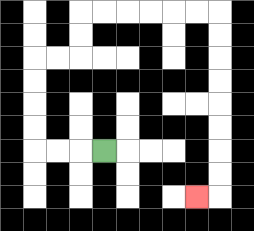{'start': '[4, 6]', 'end': '[8, 8]', 'path_directions': 'L,L,L,U,U,U,U,R,R,U,U,R,R,R,R,R,R,D,D,D,D,D,D,D,D,L', 'path_coordinates': '[[4, 6], [3, 6], [2, 6], [1, 6], [1, 5], [1, 4], [1, 3], [1, 2], [2, 2], [3, 2], [3, 1], [3, 0], [4, 0], [5, 0], [6, 0], [7, 0], [8, 0], [9, 0], [9, 1], [9, 2], [9, 3], [9, 4], [9, 5], [9, 6], [9, 7], [9, 8], [8, 8]]'}